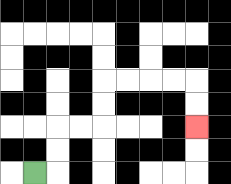{'start': '[1, 7]', 'end': '[8, 5]', 'path_directions': 'R,U,U,R,R,U,U,R,R,R,R,D,D', 'path_coordinates': '[[1, 7], [2, 7], [2, 6], [2, 5], [3, 5], [4, 5], [4, 4], [4, 3], [5, 3], [6, 3], [7, 3], [8, 3], [8, 4], [8, 5]]'}